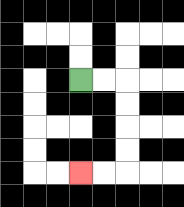{'start': '[3, 3]', 'end': '[3, 7]', 'path_directions': 'R,R,D,D,D,D,L,L', 'path_coordinates': '[[3, 3], [4, 3], [5, 3], [5, 4], [5, 5], [5, 6], [5, 7], [4, 7], [3, 7]]'}